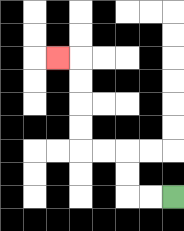{'start': '[7, 8]', 'end': '[2, 2]', 'path_directions': 'L,L,U,U,L,L,U,U,U,U,L', 'path_coordinates': '[[7, 8], [6, 8], [5, 8], [5, 7], [5, 6], [4, 6], [3, 6], [3, 5], [3, 4], [3, 3], [3, 2], [2, 2]]'}